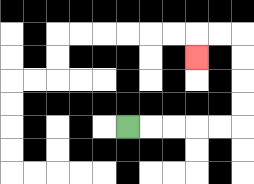{'start': '[5, 5]', 'end': '[8, 2]', 'path_directions': 'R,R,R,R,R,U,U,U,U,L,L,D', 'path_coordinates': '[[5, 5], [6, 5], [7, 5], [8, 5], [9, 5], [10, 5], [10, 4], [10, 3], [10, 2], [10, 1], [9, 1], [8, 1], [8, 2]]'}